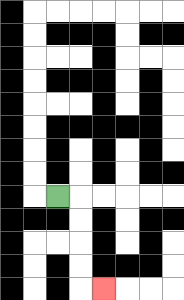{'start': '[2, 8]', 'end': '[4, 12]', 'path_directions': 'R,D,D,D,D,R', 'path_coordinates': '[[2, 8], [3, 8], [3, 9], [3, 10], [3, 11], [3, 12], [4, 12]]'}